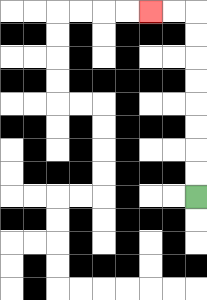{'start': '[8, 8]', 'end': '[6, 0]', 'path_directions': 'U,U,U,U,U,U,U,U,L,L', 'path_coordinates': '[[8, 8], [8, 7], [8, 6], [8, 5], [8, 4], [8, 3], [8, 2], [8, 1], [8, 0], [7, 0], [6, 0]]'}